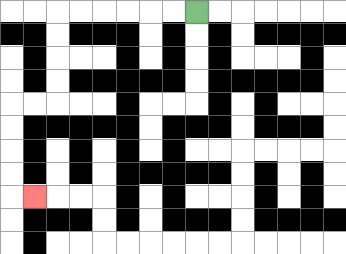{'start': '[8, 0]', 'end': '[1, 8]', 'path_directions': 'L,L,L,L,L,L,D,D,D,D,L,L,D,D,D,D,R', 'path_coordinates': '[[8, 0], [7, 0], [6, 0], [5, 0], [4, 0], [3, 0], [2, 0], [2, 1], [2, 2], [2, 3], [2, 4], [1, 4], [0, 4], [0, 5], [0, 6], [0, 7], [0, 8], [1, 8]]'}